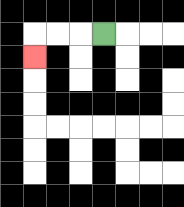{'start': '[4, 1]', 'end': '[1, 2]', 'path_directions': 'L,L,L,D', 'path_coordinates': '[[4, 1], [3, 1], [2, 1], [1, 1], [1, 2]]'}